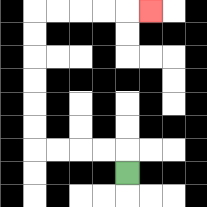{'start': '[5, 7]', 'end': '[6, 0]', 'path_directions': 'U,L,L,L,L,U,U,U,U,U,U,R,R,R,R,R', 'path_coordinates': '[[5, 7], [5, 6], [4, 6], [3, 6], [2, 6], [1, 6], [1, 5], [1, 4], [1, 3], [1, 2], [1, 1], [1, 0], [2, 0], [3, 0], [4, 0], [5, 0], [6, 0]]'}